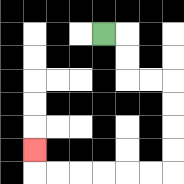{'start': '[4, 1]', 'end': '[1, 6]', 'path_directions': 'R,D,D,R,R,D,D,D,D,L,L,L,L,L,L,U', 'path_coordinates': '[[4, 1], [5, 1], [5, 2], [5, 3], [6, 3], [7, 3], [7, 4], [7, 5], [7, 6], [7, 7], [6, 7], [5, 7], [4, 7], [3, 7], [2, 7], [1, 7], [1, 6]]'}